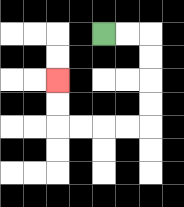{'start': '[4, 1]', 'end': '[2, 3]', 'path_directions': 'R,R,D,D,D,D,L,L,L,L,U,U', 'path_coordinates': '[[4, 1], [5, 1], [6, 1], [6, 2], [6, 3], [6, 4], [6, 5], [5, 5], [4, 5], [3, 5], [2, 5], [2, 4], [2, 3]]'}